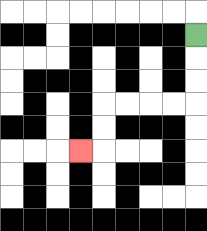{'start': '[8, 1]', 'end': '[3, 6]', 'path_directions': 'D,D,D,L,L,L,L,D,D,L', 'path_coordinates': '[[8, 1], [8, 2], [8, 3], [8, 4], [7, 4], [6, 4], [5, 4], [4, 4], [4, 5], [4, 6], [3, 6]]'}